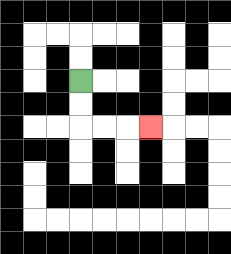{'start': '[3, 3]', 'end': '[6, 5]', 'path_directions': 'D,D,R,R,R', 'path_coordinates': '[[3, 3], [3, 4], [3, 5], [4, 5], [5, 5], [6, 5]]'}